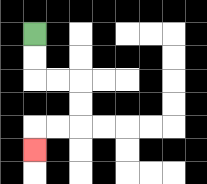{'start': '[1, 1]', 'end': '[1, 6]', 'path_directions': 'D,D,R,R,D,D,L,L,D', 'path_coordinates': '[[1, 1], [1, 2], [1, 3], [2, 3], [3, 3], [3, 4], [3, 5], [2, 5], [1, 5], [1, 6]]'}